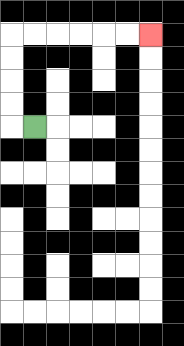{'start': '[1, 5]', 'end': '[6, 1]', 'path_directions': 'L,U,U,U,U,R,R,R,R,R,R', 'path_coordinates': '[[1, 5], [0, 5], [0, 4], [0, 3], [0, 2], [0, 1], [1, 1], [2, 1], [3, 1], [4, 1], [5, 1], [6, 1]]'}